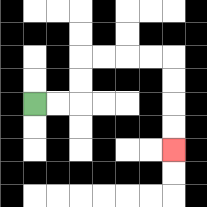{'start': '[1, 4]', 'end': '[7, 6]', 'path_directions': 'R,R,U,U,R,R,R,R,D,D,D,D', 'path_coordinates': '[[1, 4], [2, 4], [3, 4], [3, 3], [3, 2], [4, 2], [5, 2], [6, 2], [7, 2], [7, 3], [7, 4], [7, 5], [7, 6]]'}